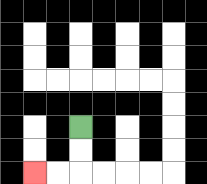{'start': '[3, 5]', 'end': '[1, 7]', 'path_directions': 'D,D,L,L', 'path_coordinates': '[[3, 5], [3, 6], [3, 7], [2, 7], [1, 7]]'}